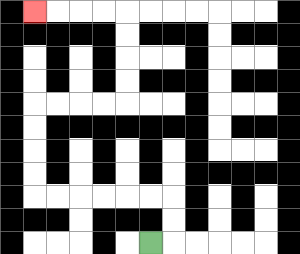{'start': '[6, 10]', 'end': '[1, 0]', 'path_directions': 'R,U,U,L,L,L,L,L,L,U,U,U,U,R,R,R,R,U,U,U,U,L,L,L,L', 'path_coordinates': '[[6, 10], [7, 10], [7, 9], [7, 8], [6, 8], [5, 8], [4, 8], [3, 8], [2, 8], [1, 8], [1, 7], [1, 6], [1, 5], [1, 4], [2, 4], [3, 4], [4, 4], [5, 4], [5, 3], [5, 2], [5, 1], [5, 0], [4, 0], [3, 0], [2, 0], [1, 0]]'}